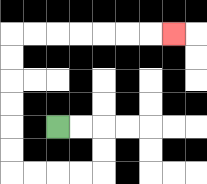{'start': '[2, 5]', 'end': '[7, 1]', 'path_directions': 'R,R,D,D,L,L,L,L,U,U,U,U,U,U,R,R,R,R,R,R,R', 'path_coordinates': '[[2, 5], [3, 5], [4, 5], [4, 6], [4, 7], [3, 7], [2, 7], [1, 7], [0, 7], [0, 6], [0, 5], [0, 4], [0, 3], [0, 2], [0, 1], [1, 1], [2, 1], [3, 1], [4, 1], [5, 1], [6, 1], [7, 1]]'}